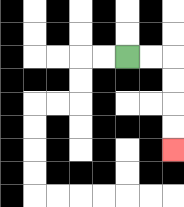{'start': '[5, 2]', 'end': '[7, 6]', 'path_directions': 'R,R,D,D,D,D', 'path_coordinates': '[[5, 2], [6, 2], [7, 2], [7, 3], [7, 4], [7, 5], [7, 6]]'}